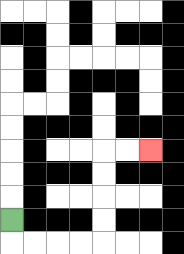{'start': '[0, 9]', 'end': '[6, 6]', 'path_directions': 'D,R,R,R,R,U,U,U,U,R,R', 'path_coordinates': '[[0, 9], [0, 10], [1, 10], [2, 10], [3, 10], [4, 10], [4, 9], [4, 8], [4, 7], [4, 6], [5, 6], [6, 6]]'}